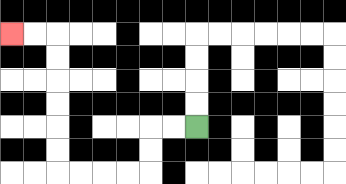{'start': '[8, 5]', 'end': '[0, 1]', 'path_directions': 'L,L,D,D,L,L,L,L,U,U,U,U,U,U,L,L', 'path_coordinates': '[[8, 5], [7, 5], [6, 5], [6, 6], [6, 7], [5, 7], [4, 7], [3, 7], [2, 7], [2, 6], [2, 5], [2, 4], [2, 3], [2, 2], [2, 1], [1, 1], [0, 1]]'}